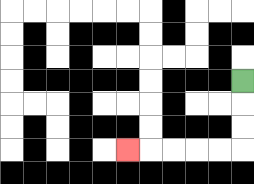{'start': '[10, 3]', 'end': '[5, 6]', 'path_directions': 'D,D,D,L,L,L,L,L', 'path_coordinates': '[[10, 3], [10, 4], [10, 5], [10, 6], [9, 6], [8, 6], [7, 6], [6, 6], [5, 6]]'}